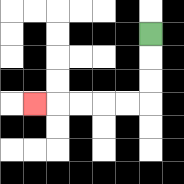{'start': '[6, 1]', 'end': '[1, 4]', 'path_directions': 'D,D,D,L,L,L,L,L', 'path_coordinates': '[[6, 1], [6, 2], [6, 3], [6, 4], [5, 4], [4, 4], [3, 4], [2, 4], [1, 4]]'}